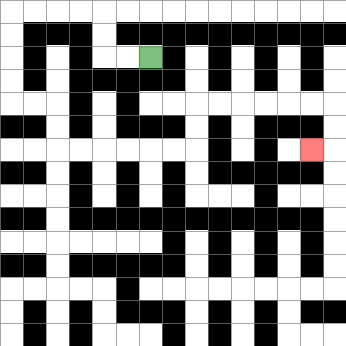{'start': '[6, 2]', 'end': '[13, 6]', 'path_directions': 'L,L,U,U,L,L,L,L,D,D,D,D,R,R,D,D,R,R,R,R,R,R,U,U,R,R,R,R,R,R,D,D,L', 'path_coordinates': '[[6, 2], [5, 2], [4, 2], [4, 1], [4, 0], [3, 0], [2, 0], [1, 0], [0, 0], [0, 1], [0, 2], [0, 3], [0, 4], [1, 4], [2, 4], [2, 5], [2, 6], [3, 6], [4, 6], [5, 6], [6, 6], [7, 6], [8, 6], [8, 5], [8, 4], [9, 4], [10, 4], [11, 4], [12, 4], [13, 4], [14, 4], [14, 5], [14, 6], [13, 6]]'}